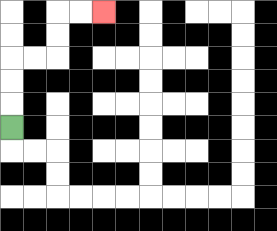{'start': '[0, 5]', 'end': '[4, 0]', 'path_directions': 'U,U,U,R,R,U,U,R,R', 'path_coordinates': '[[0, 5], [0, 4], [0, 3], [0, 2], [1, 2], [2, 2], [2, 1], [2, 0], [3, 0], [4, 0]]'}